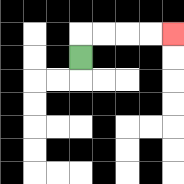{'start': '[3, 2]', 'end': '[7, 1]', 'path_directions': 'U,R,R,R,R', 'path_coordinates': '[[3, 2], [3, 1], [4, 1], [5, 1], [6, 1], [7, 1]]'}